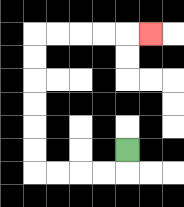{'start': '[5, 6]', 'end': '[6, 1]', 'path_directions': 'D,L,L,L,L,U,U,U,U,U,U,R,R,R,R,R', 'path_coordinates': '[[5, 6], [5, 7], [4, 7], [3, 7], [2, 7], [1, 7], [1, 6], [1, 5], [1, 4], [1, 3], [1, 2], [1, 1], [2, 1], [3, 1], [4, 1], [5, 1], [6, 1]]'}